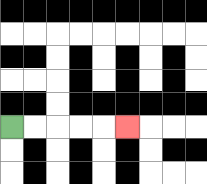{'start': '[0, 5]', 'end': '[5, 5]', 'path_directions': 'R,R,R,R,R', 'path_coordinates': '[[0, 5], [1, 5], [2, 5], [3, 5], [4, 5], [5, 5]]'}